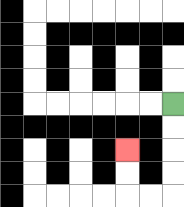{'start': '[7, 4]', 'end': '[5, 6]', 'path_directions': 'D,D,D,D,L,L,U,U', 'path_coordinates': '[[7, 4], [7, 5], [7, 6], [7, 7], [7, 8], [6, 8], [5, 8], [5, 7], [5, 6]]'}